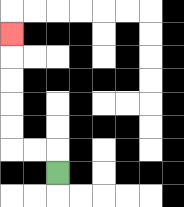{'start': '[2, 7]', 'end': '[0, 1]', 'path_directions': 'U,L,L,U,U,U,U,U', 'path_coordinates': '[[2, 7], [2, 6], [1, 6], [0, 6], [0, 5], [0, 4], [0, 3], [0, 2], [0, 1]]'}